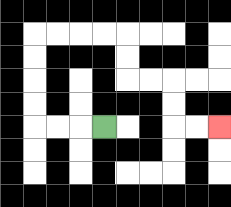{'start': '[4, 5]', 'end': '[9, 5]', 'path_directions': 'L,L,L,U,U,U,U,R,R,R,R,D,D,R,R,D,D,R,R', 'path_coordinates': '[[4, 5], [3, 5], [2, 5], [1, 5], [1, 4], [1, 3], [1, 2], [1, 1], [2, 1], [3, 1], [4, 1], [5, 1], [5, 2], [5, 3], [6, 3], [7, 3], [7, 4], [7, 5], [8, 5], [9, 5]]'}